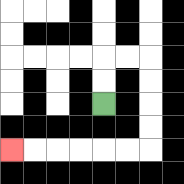{'start': '[4, 4]', 'end': '[0, 6]', 'path_directions': 'U,U,R,R,D,D,D,D,L,L,L,L,L,L', 'path_coordinates': '[[4, 4], [4, 3], [4, 2], [5, 2], [6, 2], [6, 3], [6, 4], [6, 5], [6, 6], [5, 6], [4, 6], [3, 6], [2, 6], [1, 6], [0, 6]]'}